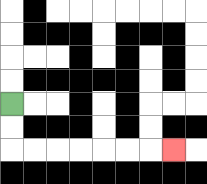{'start': '[0, 4]', 'end': '[7, 6]', 'path_directions': 'D,D,R,R,R,R,R,R,R', 'path_coordinates': '[[0, 4], [0, 5], [0, 6], [1, 6], [2, 6], [3, 6], [4, 6], [5, 6], [6, 6], [7, 6]]'}